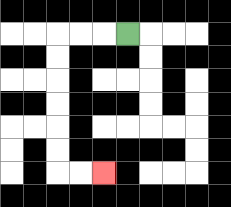{'start': '[5, 1]', 'end': '[4, 7]', 'path_directions': 'L,L,L,D,D,D,D,D,D,R,R', 'path_coordinates': '[[5, 1], [4, 1], [3, 1], [2, 1], [2, 2], [2, 3], [2, 4], [2, 5], [2, 6], [2, 7], [3, 7], [4, 7]]'}